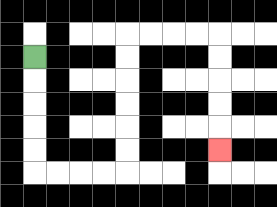{'start': '[1, 2]', 'end': '[9, 6]', 'path_directions': 'D,D,D,D,D,R,R,R,R,U,U,U,U,U,U,R,R,R,R,D,D,D,D,D', 'path_coordinates': '[[1, 2], [1, 3], [1, 4], [1, 5], [1, 6], [1, 7], [2, 7], [3, 7], [4, 7], [5, 7], [5, 6], [5, 5], [5, 4], [5, 3], [5, 2], [5, 1], [6, 1], [7, 1], [8, 1], [9, 1], [9, 2], [9, 3], [9, 4], [9, 5], [9, 6]]'}